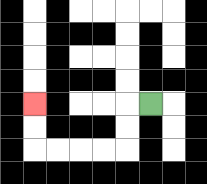{'start': '[6, 4]', 'end': '[1, 4]', 'path_directions': 'L,D,D,L,L,L,L,U,U', 'path_coordinates': '[[6, 4], [5, 4], [5, 5], [5, 6], [4, 6], [3, 6], [2, 6], [1, 6], [1, 5], [1, 4]]'}